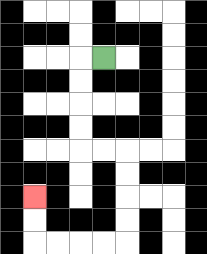{'start': '[4, 2]', 'end': '[1, 8]', 'path_directions': 'L,D,D,D,D,R,R,D,D,D,D,L,L,L,L,U,U', 'path_coordinates': '[[4, 2], [3, 2], [3, 3], [3, 4], [3, 5], [3, 6], [4, 6], [5, 6], [5, 7], [5, 8], [5, 9], [5, 10], [4, 10], [3, 10], [2, 10], [1, 10], [1, 9], [1, 8]]'}